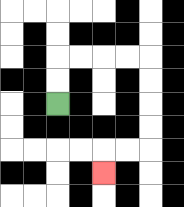{'start': '[2, 4]', 'end': '[4, 7]', 'path_directions': 'U,U,R,R,R,R,D,D,D,D,L,L,D', 'path_coordinates': '[[2, 4], [2, 3], [2, 2], [3, 2], [4, 2], [5, 2], [6, 2], [6, 3], [6, 4], [6, 5], [6, 6], [5, 6], [4, 6], [4, 7]]'}